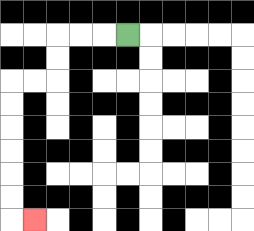{'start': '[5, 1]', 'end': '[1, 9]', 'path_directions': 'L,L,L,D,D,L,L,D,D,D,D,D,D,R', 'path_coordinates': '[[5, 1], [4, 1], [3, 1], [2, 1], [2, 2], [2, 3], [1, 3], [0, 3], [0, 4], [0, 5], [0, 6], [0, 7], [0, 8], [0, 9], [1, 9]]'}